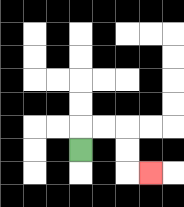{'start': '[3, 6]', 'end': '[6, 7]', 'path_directions': 'U,R,R,D,D,R', 'path_coordinates': '[[3, 6], [3, 5], [4, 5], [5, 5], [5, 6], [5, 7], [6, 7]]'}